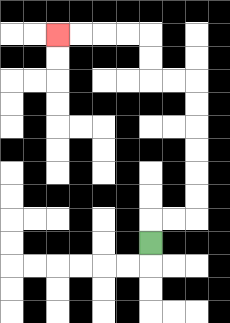{'start': '[6, 10]', 'end': '[2, 1]', 'path_directions': 'U,R,R,U,U,U,U,U,U,L,L,U,U,L,L,L,L', 'path_coordinates': '[[6, 10], [6, 9], [7, 9], [8, 9], [8, 8], [8, 7], [8, 6], [8, 5], [8, 4], [8, 3], [7, 3], [6, 3], [6, 2], [6, 1], [5, 1], [4, 1], [3, 1], [2, 1]]'}